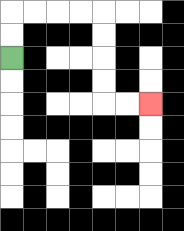{'start': '[0, 2]', 'end': '[6, 4]', 'path_directions': 'U,U,R,R,R,R,D,D,D,D,R,R', 'path_coordinates': '[[0, 2], [0, 1], [0, 0], [1, 0], [2, 0], [3, 0], [4, 0], [4, 1], [4, 2], [4, 3], [4, 4], [5, 4], [6, 4]]'}